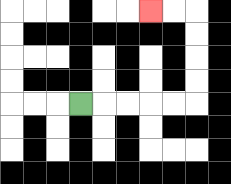{'start': '[3, 4]', 'end': '[6, 0]', 'path_directions': 'R,R,R,R,R,U,U,U,U,L,L', 'path_coordinates': '[[3, 4], [4, 4], [5, 4], [6, 4], [7, 4], [8, 4], [8, 3], [8, 2], [8, 1], [8, 0], [7, 0], [6, 0]]'}